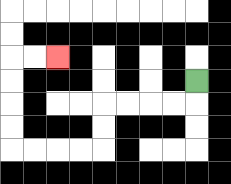{'start': '[8, 3]', 'end': '[2, 2]', 'path_directions': 'D,L,L,L,L,D,D,L,L,L,L,U,U,U,U,R,R', 'path_coordinates': '[[8, 3], [8, 4], [7, 4], [6, 4], [5, 4], [4, 4], [4, 5], [4, 6], [3, 6], [2, 6], [1, 6], [0, 6], [0, 5], [0, 4], [0, 3], [0, 2], [1, 2], [2, 2]]'}